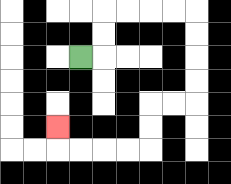{'start': '[3, 2]', 'end': '[2, 5]', 'path_directions': 'R,U,U,R,R,R,R,D,D,D,D,L,L,D,D,L,L,L,L,U', 'path_coordinates': '[[3, 2], [4, 2], [4, 1], [4, 0], [5, 0], [6, 0], [7, 0], [8, 0], [8, 1], [8, 2], [8, 3], [8, 4], [7, 4], [6, 4], [6, 5], [6, 6], [5, 6], [4, 6], [3, 6], [2, 6], [2, 5]]'}